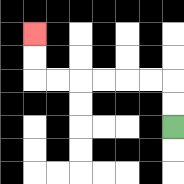{'start': '[7, 5]', 'end': '[1, 1]', 'path_directions': 'U,U,L,L,L,L,L,L,U,U', 'path_coordinates': '[[7, 5], [7, 4], [7, 3], [6, 3], [5, 3], [4, 3], [3, 3], [2, 3], [1, 3], [1, 2], [1, 1]]'}